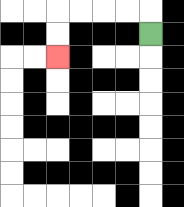{'start': '[6, 1]', 'end': '[2, 2]', 'path_directions': 'U,L,L,L,L,D,D', 'path_coordinates': '[[6, 1], [6, 0], [5, 0], [4, 0], [3, 0], [2, 0], [2, 1], [2, 2]]'}